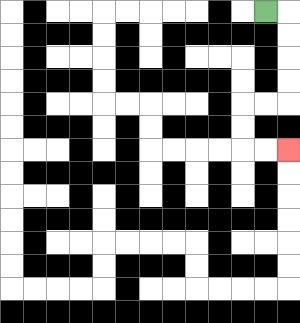{'start': '[11, 0]', 'end': '[12, 6]', 'path_directions': 'R,D,D,D,D,L,L,D,D,R,R', 'path_coordinates': '[[11, 0], [12, 0], [12, 1], [12, 2], [12, 3], [12, 4], [11, 4], [10, 4], [10, 5], [10, 6], [11, 6], [12, 6]]'}